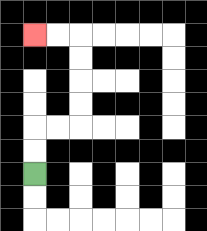{'start': '[1, 7]', 'end': '[1, 1]', 'path_directions': 'U,U,R,R,U,U,U,U,L,L', 'path_coordinates': '[[1, 7], [1, 6], [1, 5], [2, 5], [3, 5], [3, 4], [3, 3], [3, 2], [3, 1], [2, 1], [1, 1]]'}